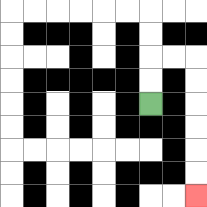{'start': '[6, 4]', 'end': '[8, 8]', 'path_directions': 'U,U,R,R,D,D,D,D,D,D', 'path_coordinates': '[[6, 4], [6, 3], [6, 2], [7, 2], [8, 2], [8, 3], [8, 4], [8, 5], [8, 6], [8, 7], [8, 8]]'}